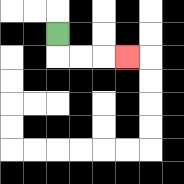{'start': '[2, 1]', 'end': '[5, 2]', 'path_directions': 'D,R,R,R', 'path_coordinates': '[[2, 1], [2, 2], [3, 2], [4, 2], [5, 2]]'}